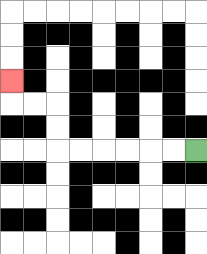{'start': '[8, 6]', 'end': '[0, 3]', 'path_directions': 'L,L,L,L,L,L,U,U,L,L,U', 'path_coordinates': '[[8, 6], [7, 6], [6, 6], [5, 6], [4, 6], [3, 6], [2, 6], [2, 5], [2, 4], [1, 4], [0, 4], [0, 3]]'}